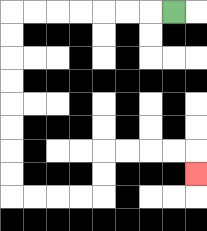{'start': '[7, 0]', 'end': '[8, 7]', 'path_directions': 'L,L,L,L,L,L,L,D,D,D,D,D,D,D,D,R,R,R,R,U,U,R,R,R,R,D', 'path_coordinates': '[[7, 0], [6, 0], [5, 0], [4, 0], [3, 0], [2, 0], [1, 0], [0, 0], [0, 1], [0, 2], [0, 3], [0, 4], [0, 5], [0, 6], [0, 7], [0, 8], [1, 8], [2, 8], [3, 8], [4, 8], [4, 7], [4, 6], [5, 6], [6, 6], [7, 6], [8, 6], [8, 7]]'}